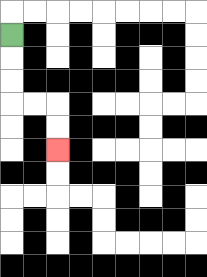{'start': '[0, 1]', 'end': '[2, 6]', 'path_directions': 'D,D,D,R,R,D,D', 'path_coordinates': '[[0, 1], [0, 2], [0, 3], [0, 4], [1, 4], [2, 4], [2, 5], [2, 6]]'}